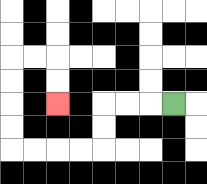{'start': '[7, 4]', 'end': '[2, 4]', 'path_directions': 'L,L,L,D,D,L,L,L,L,U,U,U,U,R,R,D,D', 'path_coordinates': '[[7, 4], [6, 4], [5, 4], [4, 4], [4, 5], [4, 6], [3, 6], [2, 6], [1, 6], [0, 6], [0, 5], [0, 4], [0, 3], [0, 2], [1, 2], [2, 2], [2, 3], [2, 4]]'}